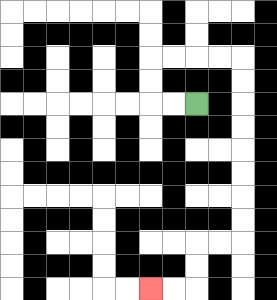{'start': '[8, 4]', 'end': '[6, 12]', 'path_directions': 'L,L,U,U,R,R,R,R,D,D,D,D,D,D,D,D,L,L,D,D,L,L', 'path_coordinates': '[[8, 4], [7, 4], [6, 4], [6, 3], [6, 2], [7, 2], [8, 2], [9, 2], [10, 2], [10, 3], [10, 4], [10, 5], [10, 6], [10, 7], [10, 8], [10, 9], [10, 10], [9, 10], [8, 10], [8, 11], [8, 12], [7, 12], [6, 12]]'}